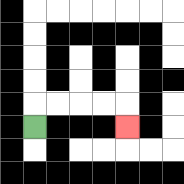{'start': '[1, 5]', 'end': '[5, 5]', 'path_directions': 'U,R,R,R,R,D', 'path_coordinates': '[[1, 5], [1, 4], [2, 4], [3, 4], [4, 4], [5, 4], [5, 5]]'}